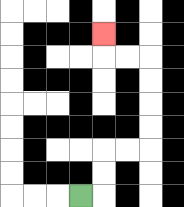{'start': '[3, 8]', 'end': '[4, 1]', 'path_directions': 'R,U,U,R,R,U,U,U,U,L,L,U', 'path_coordinates': '[[3, 8], [4, 8], [4, 7], [4, 6], [5, 6], [6, 6], [6, 5], [6, 4], [6, 3], [6, 2], [5, 2], [4, 2], [4, 1]]'}